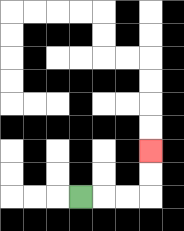{'start': '[3, 8]', 'end': '[6, 6]', 'path_directions': 'R,R,R,U,U', 'path_coordinates': '[[3, 8], [4, 8], [5, 8], [6, 8], [6, 7], [6, 6]]'}